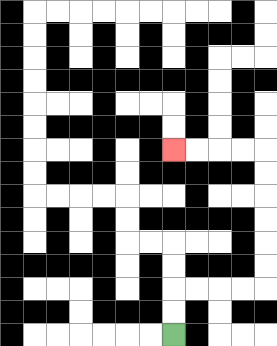{'start': '[7, 14]', 'end': '[7, 6]', 'path_directions': 'U,U,R,R,R,R,U,U,U,U,U,U,L,L,L,L', 'path_coordinates': '[[7, 14], [7, 13], [7, 12], [8, 12], [9, 12], [10, 12], [11, 12], [11, 11], [11, 10], [11, 9], [11, 8], [11, 7], [11, 6], [10, 6], [9, 6], [8, 6], [7, 6]]'}